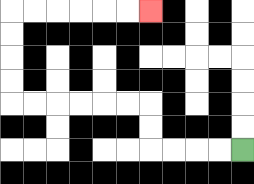{'start': '[10, 6]', 'end': '[6, 0]', 'path_directions': 'L,L,L,L,U,U,L,L,L,L,L,L,U,U,U,U,R,R,R,R,R,R', 'path_coordinates': '[[10, 6], [9, 6], [8, 6], [7, 6], [6, 6], [6, 5], [6, 4], [5, 4], [4, 4], [3, 4], [2, 4], [1, 4], [0, 4], [0, 3], [0, 2], [0, 1], [0, 0], [1, 0], [2, 0], [3, 0], [4, 0], [5, 0], [6, 0]]'}